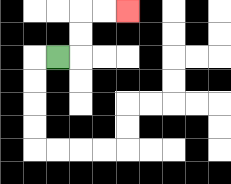{'start': '[2, 2]', 'end': '[5, 0]', 'path_directions': 'R,U,U,R,R', 'path_coordinates': '[[2, 2], [3, 2], [3, 1], [3, 0], [4, 0], [5, 0]]'}